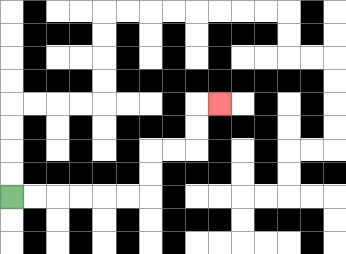{'start': '[0, 8]', 'end': '[9, 4]', 'path_directions': 'R,R,R,R,R,R,U,U,R,R,U,U,R', 'path_coordinates': '[[0, 8], [1, 8], [2, 8], [3, 8], [4, 8], [5, 8], [6, 8], [6, 7], [6, 6], [7, 6], [8, 6], [8, 5], [8, 4], [9, 4]]'}